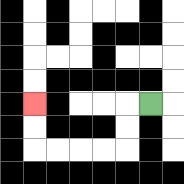{'start': '[6, 4]', 'end': '[1, 4]', 'path_directions': 'L,D,D,L,L,L,L,U,U', 'path_coordinates': '[[6, 4], [5, 4], [5, 5], [5, 6], [4, 6], [3, 6], [2, 6], [1, 6], [1, 5], [1, 4]]'}